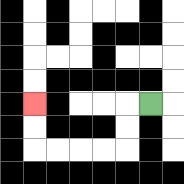{'start': '[6, 4]', 'end': '[1, 4]', 'path_directions': 'L,D,D,L,L,L,L,U,U', 'path_coordinates': '[[6, 4], [5, 4], [5, 5], [5, 6], [4, 6], [3, 6], [2, 6], [1, 6], [1, 5], [1, 4]]'}